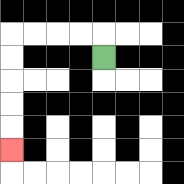{'start': '[4, 2]', 'end': '[0, 6]', 'path_directions': 'U,L,L,L,L,D,D,D,D,D', 'path_coordinates': '[[4, 2], [4, 1], [3, 1], [2, 1], [1, 1], [0, 1], [0, 2], [0, 3], [0, 4], [0, 5], [0, 6]]'}